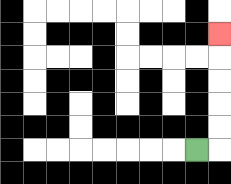{'start': '[8, 6]', 'end': '[9, 1]', 'path_directions': 'R,U,U,U,U,U', 'path_coordinates': '[[8, 6], [9, 6], [9, 5], [9, 4], [9, 3], [9, 2], [9, 1]]'}